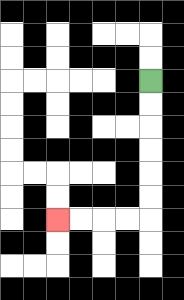{'start': '[6, 3]', 'end': '[2, 9]', 'path_directions': 'D,D,D,D,D,D,L,L,L,L', 'path_coordinates': '[[6, 3], [6, 4], [6, 5], [6, 6], [6, 7], [6, 8], [6, 9], [5, 9], [4, 9], [3, 9], [2, 9]]'}